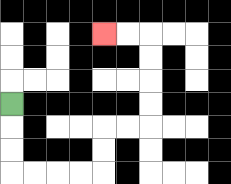{'start': '[0, 4]', 'end': '[4, 1]', 'path_directions': 'D,D,D,R,R,R,R,U,U,R,R,U,U,U,U,L,L', 'path_coordinates': '[[0, 4], [0, 5], [0, 6], [0, 7], [1, 7], [2, 7], [3, 7], [4, 7], [4, 6], [4, 5], [5, 5], [6, 5], [6, 4], [6, 3], [6, 2], [6, 1], [5, 1], [4, 1]]'}